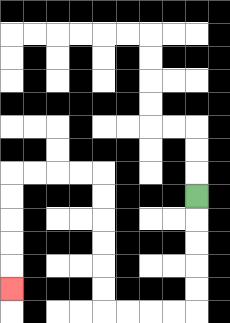{'start': '[8, 8]', 'end': '[0, 12]', 'path_directions': 'D,D,D,D,D,L,L,L,L,U,U,U,U,U,U,L,L,L,L,D,D,D,D,D', 'path_coordinates': '[[8, 8], [8, 9], [8, 10], [8, 11], [8, 12], [8, 13], [7, 13], [6, 13], [5, 13], [4, 13], [4, 12], [4, 11], [4, 10], [4, 9], [4, 8], [4, 7], [3, 7], [2, 7], [1, 7], [0, 7], [0, 8], [0, 9], [0, 10], [0, 11], [0, 12]]'}